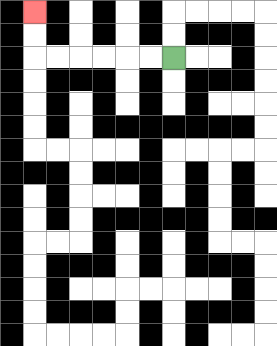{'start': '[7, 2]', 'end': '[1, 0]', 'path_directions': 'L,L,L,L,L,L,U,U', 'path_coordinates': '[[7, 2], [6, 2], [5, 2], [4, 2], [3, 2], [2, 2], [1, 2], [1, 1], [1, 0]]'}